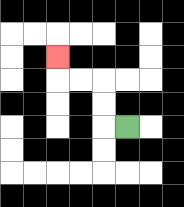{'start': '[5, 5]', 'end': '[2, 2]', 'path_directions': 'L,U,U,L,L,U', 'path_coordinates': '[[5, 5], [4, 5], [4, 4], [4, 3], [3, 3], [2, 3], [2, 2]]'}